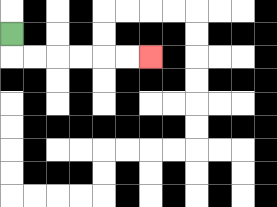{'start': '[0, 1]', 'end': '[6, 2]', 'path_directions': 'D,R,R,R,R,R,R', 'path_coordinates': '[[0, 1], [0, 2], [1, 2], [2, 2], [3, 2], [4, 2], [5, 2], [6, 2]]'}